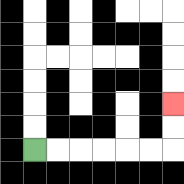{'start': '[1, 6]', 'end': '[7, 4]', 'path_directions': 'R,R,R,R,R,R,U,U', 'path_coordinates': '[[1, 6], [2, 6], [3, 6], [4, 6], [5, 6], [6, 6], [7, 6], [7, 5], [7, 4]]'}